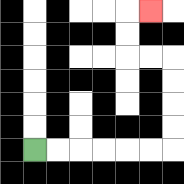{'start': '[1, 6]', 'end': '[6, 0]', 'path_directions': 'R,R,R,R,R,R,U,U,U,U,L,L,U,U,R', 'path_coordinates': '[[1, 6], [2, 6], [3, 6], [4, 6], [5, 6], [6, 6], [7, 6], [7, 5], [7, 4], [7, 3], [7, 2], [6, 2], [5, 2], [5, 1], [5, 0], [6, 0]]'}